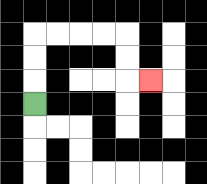{'start': '[1, 4]', 'end': '[6, 3]', 'path_directions': 'U,U,U,R,R,R,R,D,D,R', 'path_coordinates': '[[1, 4], [1, 3], [1, 2], [1, 1], [2, 1], [3, 1], [4, 1], [5, 1], [5, 2], [5, 3], [6, 3]]'}